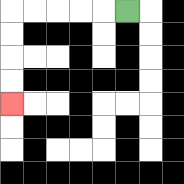{'start': '[5, 0]', 'end': '[0, 4]', 'path_directions': 'L,L,L,L,L,D,D,D,D', 'path_coordinates': '[[5, 0], [4, 0], [3, 0], [2, 0], [1, 0], [0, 0], [0, 1], [0, 2], [0, 3], [0, 4]]'}